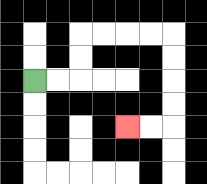{'start': '[1, 3]', 'end': '[5, 5]', 'path_directions': 'R,R,U,U,R,R,R,R,D,D,D,D,L,L', 'path_coordinates': '[[1, 3], [2, 3], [3, 3], [3, 2], [3, 1], [4, 1], [5, 1], [6, 1], [7, 1], [7, 2], [7, 3], [7, 4], [7, 5], [6, 5], [5, 5]]'}